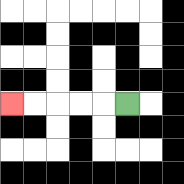{'start': '[5, 4]', 'end': '[0, 4]', 'path_directions': 'L,L,L,L,L', 'path_coordinates': '[[5, 4], [4, 4], [3, 4], [2, 4], [1, 4], [0, 4]]'}